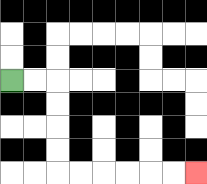{'start': '[0, 3]', 'end': '[8, 7]', 'path_directions': 'R,R,D,D,D,D,R,R,R,R,R,R', 'path_coordinates': '[[0, 3], [1, 3], [2, 3], [2, 4], [2, 5], [2, 6], [2, 7], [3, 7], [4, 7], [5, 7], [6, 7], [7, 7], [8, 7]]'}